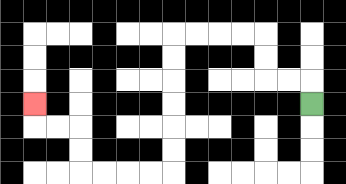{'start': '[13, 4]', 'end': '[1, 4]', 'path_directions': 'U,L,L,U,U,L,L,L,L,D,D,D,D,D,D,L,L,L,L,U,U,L,L,U', 'path_coordinates': '[[13, 4], [13, 3], [12, 3], [11, 3], [11, 2], [11, 1], [10, 1], [9, 1], [8, 1], [7, 1], [7, 2], [7, 3], [7, 4], [7, 5], [7, 6], [7, 7], [6, 7], [5, 7], [4, 7], [3, 7], [3, 6], [3, 5], [2, 5], [1, 5], [1, 4]]'}